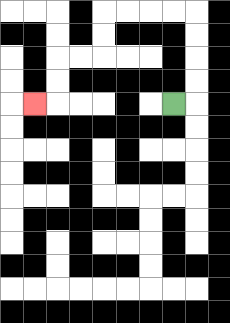{'start': '[7, 4]', 'end': '[1, 4]', 'path_directions': 'R,U,U,U,U,L,L,L,L,D,D,L,L,D,D,L', 'path_coordinates': '[[7, 4], [8, 4], [8, 3], [8, 2], [8, 1], [8, 0], [7, 0], [6, 0], [5, 0], [4, 0], [4, 1], [4, 2], [3, 2], [2, 2], [2, 3], [2, 4], [1, 4]]'}